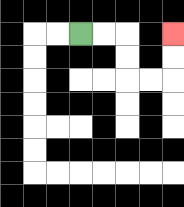{'start': '[3, 1]', 'end': '[7, 1]', 'path_directions': 'R,R,D,D,R,R,U,U', 'path_coordinates': '[[3, 1], [4, 1], [5, 1], [5, 2], [5, 3], [6, 3], [7, 3], [7, 2], [7, 1]]'}